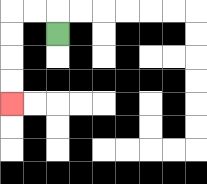{'start': '[2, 1]', 'end': '[0, 4]', 'path_directions': 'U,L,L,D,D,D,D', 'path_coordinates': '[[2, 1], [2, 0], [1, 0], [0, 0], [0, 1], [0, 2], [0, 3], [0, 4]]'}